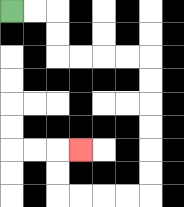{'start': '[0, 0]', 'end': '[3, 6]', 'path_directions': 'R,R,D,D,R,R,R,R,D,D,D,D,D,D,L,L,L,L,U,U,R', 'path_coordinates': '[[0, 0], [1, 0], [2, 0], [2, 1], [2, 2], [3, 2], [4, 2], [5, 2], [6, 2], [6, 3], [6, 4], [6, 5], [6, 6], [6, 7], [6, 8], [5, 8], [4, 8], [3, 8], [2, 8], [2, 7], [2, 6], [3, 6]]'}